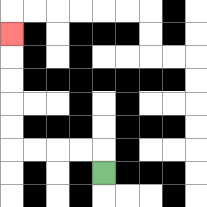{'start': '[4, 7]', 'end': '[0, 1]', 'path_directions': 'U,L,L,L,L,U,U,U,U,U', 'path_coordinates': '[[4, 7], [4, 6], [3, 6], [2, 6], [1, 6], [0, 6], [0, 5], [0, 4], [0, 3], [0, 2], [0, 1]]'}